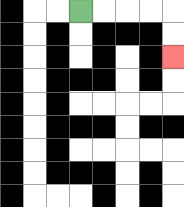{'start': '[3, 0]', 'end': '[7, 2]', 'path_directions': 'R,R,R,R,D,D', 'path_coordinates': '[[3, 0], [4, 0], [5, 0], [6, 0], [7, 0], [7, 1], [7, 2]]'}